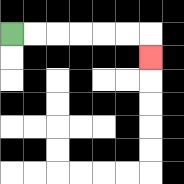{'start': '[0, 1]', 'end': '[6, 2]', 'path_directions': 'R,R,R,R,R,R,D', 'path_coordinates': '[[0, 1], [1, 1], [2, 1], [3, 1], [4, 1], [5, 1], [6, 1], [6, 2]]'}